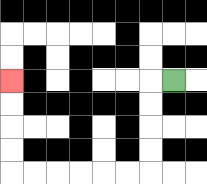{'start': '[7, 3]', 'end': '[0, 3]', 'path_directions': 'L,D,D,D,D,L,L,L,L,L,L,U,U,U,U', 'path_coordinates': '[[7, 3], [6, 3], [6, 4], [6, 5], [6, 6], [6, 7], [5, 7], [4, 7], [3, 7], [2, 7], [1, 7], [0, 7], [0, 6], [0, 5], [0, 4], [0, 3]]'}